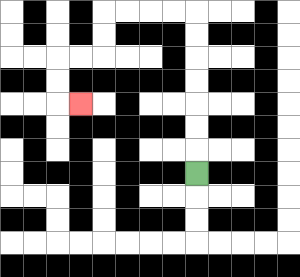{'start': '[8, 7]', 'end': '[3, 4]', 'path_directions': 'U,U,U,U,U,U,U,L,L,L,L,D,D,L,L,D,D,R', 'path_coordinates': '[[8, 7], [8, 6], [8, 5], [8, 4], [8, 3], [8, 2], [8, 1], [8, 0], [7, 0], [6, 0], [5, 0], [4, 0], [4, 1], [4, 2], [3, 2], [2, 2], [2, 3], [2, 4], [3, 4]]'}